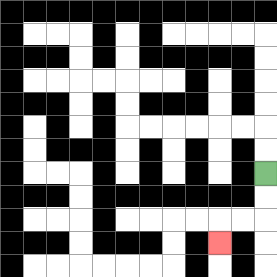{'start': '[11, 7]', 'end': '[9, 10]', 'path_directions': 'D,D,L,L,D', 'path_coordinates': '[[11, 7], [11, 8], [11, 9], [10, 9], [9, 9], [9, 10]]'}